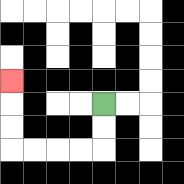{'start': '[4, 4]', 'end': '[0, 3]', 'path_directions': 'D,D,L,L,L,L,U,U,U', 'path_coordinates': '[[4, 4], [4, 5], [4, 6], [3, 6], [2, 6], [1, 6], [0, 6], [0, 5], [0, 4], [0, 3]]'}